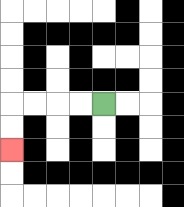{'start': '[4, 4]', 'end': '[0, 6]', 'path_directions': 'L,L,L,L,D,D', 'path_coordinates': '[[4, 4], [3, 4], [2, 4], [1, 4], [0, 4], [0, 5], [0, 6]]'}